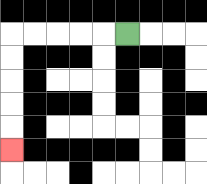{'start': '[5, 1]', 'end': '[0, 6]', 'path_directions': 'L,L,L,L,L,D,D,D,D,D', 'path_coordinates': '[[5, 1], [4, 1], [3, 1], [2, 1], [1, 1], [0, 1], [0, 2], [0, 3], [0, 4], [0, 5], [0, 6]]'}